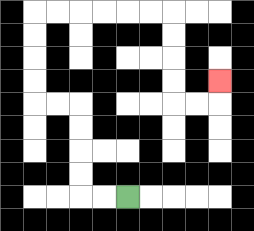{'start': '[5, 8]', 'end': '[9, 3]', 'path_directions': 'L,L,U,U,U,U,L,L,U,U,U,U,R,R,R,R,R,R,D,D,D,D,R,R,U', 'path_coordinates': '[[5, 8], [4, 8], [3, 8], [3, 7], [3, 6], [3, 5], [3, 4], [2, 4], [1, 4], [1, 3], [1, 2], [1, 1], [1, 0], [2, 0], [3, 0], [4, 0], [5, 0], [6, 0], [7, 0], [7, 1], [7, 2], [7, 3], [7, 4], [8, 4], [9, 4], [9, 3]]'}